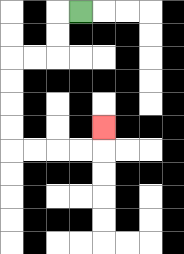{'start': '[3, 0]', 'end': '[4, 5]', 'path_directions': 'L,D,D,L,L,D,D,D,D,R,R,R,R,U', 'path_coordinates': '[[3, 0], [2, 0], [2, 1], [2, 2], [1, 2], [0, 2], [0, 3], [0, 4], [0, 5], [0, 6], [1, 6], [2, 6], [3, 6], [4, 6], [4, 5]]'}